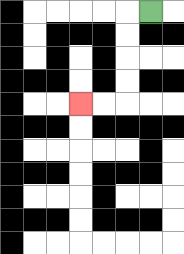{'start': '[6, 0]', 'end': '[3, 4]', 'path_directions': 'L,D,D,D,D,L,L', 'path_coordinates': '[[6, 0], [5, 0], [5, 1], [5, 2], [5, 3], [5, 4], [4, 4], [3, 4]]'}